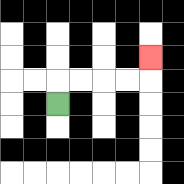{'start': '[2, 4]', 'end': '[6, 2]', 'path_directions': 'U,R,R,R,R,U', 'path_coordinates': '[[2, 4], [2, 3], [3, 3], [4, 3], [5, 3], [6, 3], [6, 2]]'}